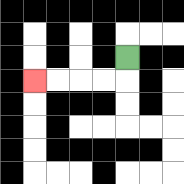{'start': '[5, 2]', 'end': '[1, 3]', 'path_directions': 'D,L,L,L,L', 'path_coordinates': '[[5, 2], [5, 3], [4, 3], [3, 3], [2, 3], [1, 3]]'}